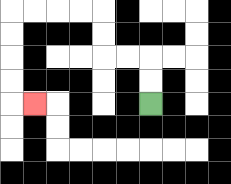{'start': '[6, 4]', 'end': '[1, 4]', 'path_directions': 'U,U,L,L,U,U,L,L,L,L,D,D,D,D,R', 'path_coordinates': '[[6, 4], [6, 3], [6, 2], [5, 2], [4, 2], [4, 1], [4, 0], [3, 0], [2, 0], [1, 0], [0, 0], [0, 1], [0, 2], [0, 3], [0, 4], [1, 4]]'}